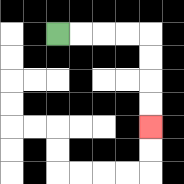{'start': '[2, 1]', 'end': '[6, 5]', 'path_directions': 'R,R,R,R,D,D,D,D', 'path_coordinates': '[[2, 1], [3, 1], [4, 1], [5, 1], [6, 1], [6, 2], [6, 3], [6, 4], [6, 5]]'}